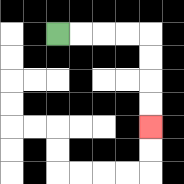{'start': '[2, 1]', 'end': '[6, 5]', 'path_directions': 'R,R,R,R,D,D,D,D', 'path_coordinates': '[[2, 1], [3, 1], [4, 1], [5, 1], [6, 1], [6, 2], [6, 3], [6, 4], [6, 5]]'}